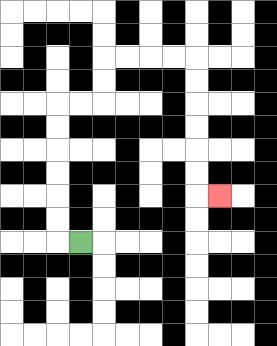{'start': '[3, 10]', 'end': '[9, 8]', 'path_directions': 'L,U,U,U,U,U,U,R,R,U,U,R,R,R,R,D,D,D,D,D,D,R', 'path_coordinates': '[[3, 10], [2, 10], [2, 9], [2, 8], [2, 7], [2, 6], [2, 5], [2, 4], [3, 4], [4, 4], [4, 3], [4, 2], [5, 2], [6, 2], [7, 2], [8, 2], [8, 3], [8, 4], [8, 5], [8, 6], [8, 7], [8, 8], [9, 8]]'}